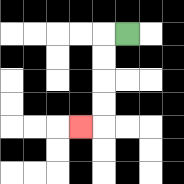{'start': '[5, 1]', 'end': '[3, 5]', 'path_directions': 'L,D,D,D,D,L', 'path_coordinates': '[[5, 1], [4, 1], [4, 2], [4, 3], [4, 4], [4, 5], [3, 5]]'}